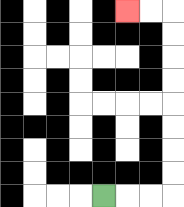{'start': '[4, 8]', 'end': '[5, 0]', 'path_directions': 'R,R,R,U,U,U,U,U,U,U,U,L,L', 'path_coordinates': '[[4, 8], [5, 8], [6, 8], [7, 8], [7, 7], [7, 6], [7, 5], [7, 4], [7, 3], [7, 2], [7, 1], [7, 0], [6, 0], [5, 0]]'}